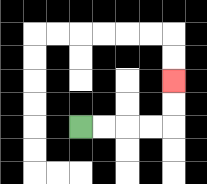{'start': '[3, 5]', 'end': '[7, 3]', 'path_directions': 'R,R,R,R,U,U', 'path_coordinates': '[[3, 5], [4, 5], [5, 5], [6, 5], [7, 5], [7, 4], [7, 3]]'}